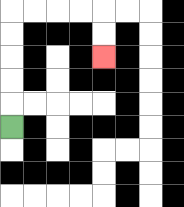{'start': '[0, 5]', 'end': '[4, 2]', 'path_directions': 'U,U,U,U,U,R,R,R,R,D,D', 'path_coordinates': '[[0, 5], [0, 4], [0, 3], [0, 2], [0, 1], [0, 0], [1, 0], [2, 0], [3, 0], [4, 0], [4, 1], [4, 2]]'}